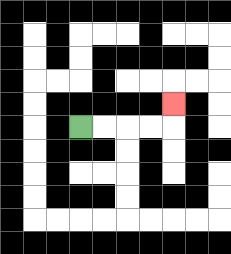{'start': '[3, 5]', 'end': '[7, 4]', 'path_directions': 'R,R,R,R,U', 'path_coordinates': '[[3, 5], [4, 5], [5, 5], [6, 5], [7, 5], [7, 4]]'}